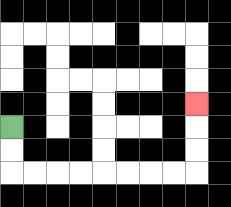{'start': '[0, 5]', 'end': '[8, 4]', 'path_directions': 'D,D,R,R,R,R,R,R,R,R,U,U,U', 'path_coordinates': '[[0, 5], [0, 6], [0, 7], [1, 7], [2, 7], [3, 7], [4, 7], [5, 7], [6, 7], [7, 7], [8, 7], [8, 6], [8, 5], [8, 4]]'}